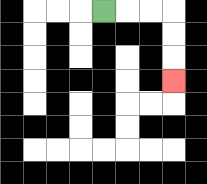{'start': '[4, 0]', 'end': '[7, 3]', 'path_directions': 'R,R,R,D,D,D', 'path_coordinates': '[[4, 0], [5, 0], [6, 0], [7, 0], [7, 1], [7, 2], [7, 3]]'}